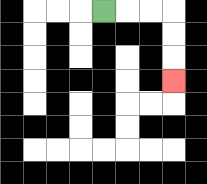{'start': '[4, 0]', 'end': '[7, 3]', 'path_directions': 'R,R,R,D,D,D', 'path_coordinates': '[[4, 0], [5, 0], [6, 0], [7, 0], [7, 1], [7, 2], [7, 3]]'}